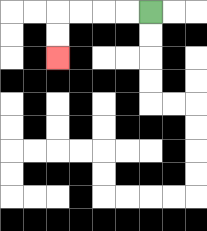{'start': '[6, 0]', 'end': '[2, 2]', 'path_directions': 'L,L,L,L,D,D', 'path_coordinates': '[[6, 0], [5, 0], [4, 0], [3, 0], [2, 0], [2, 1], [2, 2]]'}